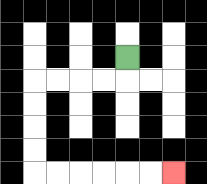{'start': '[5, 2]', 'end': '[7, 7]', 'path_directions': 'D,L,L,L,L,D,D,D,D,R,R,R,R,R,R', 'path_coordinates': '[[5, 2], [5, 3], [4, 3], [3, 3], [2, 3], [1, 3], [1, 4], [1, 5], [1, 6], [1, 7], [2, 7], [3, 7], [4, 7], [5, 7], [6, 7], [7, 7]]'}